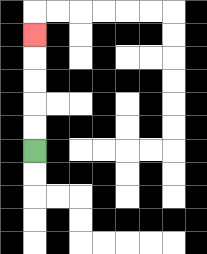{'start': '[1, 6]', 'end': '[1, 1]', 'path_directions': 'U,U,U,U,U', 'path_coordinates': '[[1, 6], [1, 5], [1, 4], [1, 3], [1, 2], [1, 1]]'}